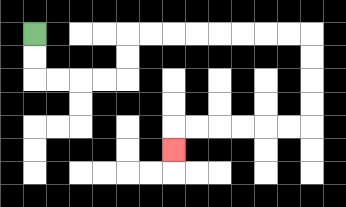{'start': '[1, 1]', 'end': '[7, 6]', 'path_directions': 'D,D,R,R,R,R,U,U,R,R,R,R,R,R,R,R,D,D,D,D,L,L,L,L,L,L,D', 'path_coordinates': '[[1, 1], [1, 2], [1, 3], [2, 3], [3, 3], [4, 3], [5, 3], [5, 2], [5, 1], [6, 1], [7, 1], [8, 1], [9, 1], [10, 1], [11, 1], [12, 1], [13, 1], [13, 2], [13, 3], [13, 4], [13, 5], [12, 5], [11, 5], [10, 5], [9, 5], [8, 5], [7, 5], [7, 6]]'}